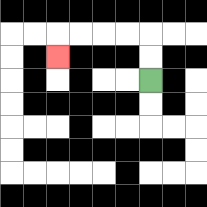{'start': '[6, 3]', 'end': '[2, 2]', 'path_directions': 'U,U,L,L,L,L,D', 'path_coordinates': '[[6, 3], [6, 2], [6, 1], [5, 1], [4, 1], [3, 1], [2, 1], [2, 2]]'}